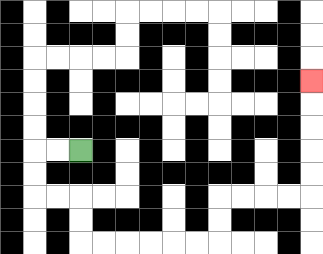{'start': '[3, 6]', 'end': '[13, 3]', 'path_directions': 'L,L,D,D,R,R,D,D,R,R,R,R,R,R,U,U,R,R,R,R,U,U,U,U,U', 'path_coordinates': '[[3, 6], [2, 6], [1, 6], [1, 7], [1, 8], [2, 8], [3, 8], [3, 9], [3, 10], [4, 10], [5, 10], [6, 10], [7, 10], [8, 10], [9, 10], [9, 9], [9, 8], [10, 8], [11, 8], [12, 8], [13, 8], [13, 7], [13, 6], [13, 5], [13, 4], [13, 3]]'}